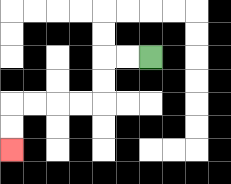{'start': '[6, 2]', 'end': '[0, 6]', 'path_directions': 'L,L,D,D,L,L,L,L,D,D', 'path_coordinates': '[[6, 2], [5, 2], [4, 2], [4, 3], [4, 4], [3, 4], [2, 4], [1, 4], [0, 4], [0, 5], [0, 6]]'}